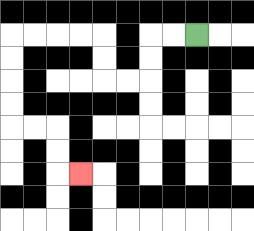{'start': '[8, 1]', 'end': '[3, 7]', 'path_directions': 'L,L,D,D,L,L,U,U,L,L,L,L,D,D,D,D,R,R,D,D,R', 'path_coordinates': '[[8, 1], [7, 1], [6, 1], [6, 2], [6, 3], [5, 3], [4, 3], [4, 2], [4, 1], [3, 1], [2, 1], [1, 1], [0, 1], [0, 2], [0, 3], [0, 4], [0, 5], [1, 5], [2, 5], [2, 6], [2, 7], [3, 7]]'}